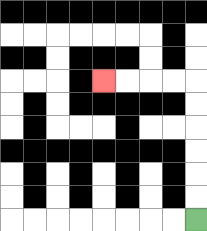{'start': '[8, 9]', 'end': '[4, 3]', 'path_directions': 'U,U,U,U,U,U,L,L,L,L', 'path_coordinates': '[[8, 9], [8, 8], [8, 7], [8, 6], [8, 5], [8, 4], [8, 3], [7, 3], [6, 3], [5, 3], [4, 3]]'}